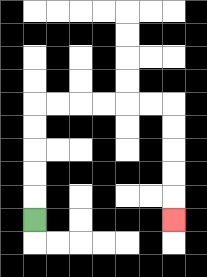{'start': '[1, 9]', 'end': '[7, 9]', 'path_directions': 'U,U,U,U,U,R,R,R,R,R,R,D,D,D,D,D', 'path_coordinates': '[[1, 9], [1, 8], [1, 7], [1, 6], [1, 5], [1, 4], [2, 4], [3, 4], [4, 4], [5, 4], [6, 4], [7, 4], [7, 5], [7, 6], [7, 7], [7, 8], [7, 9]]'}